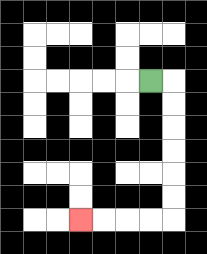{'start': '[6, 3]', 'end': '[3, 9]', 'path_directions': 'R,D,D,D,D,D,D,L,L,L,L', 'path_coordinates': '[[6, 3], [7, 3], [7, 4], [7, 5], [7, 6], [7, 7], [7, 8], [7, 9], [6, 9], [5, 9], [4, 9], [3, 9]]'}